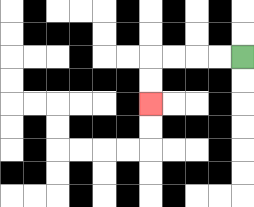{'start': '[10, 2]', 'end': '[6, 4]', 'path_directions': 'L,L,L,L,D,D', 'path_coordinates': '[[10, 2], [9, 2], [8, 2], [7, 2], [6, 2], [6, 3], [6, 4]]'}